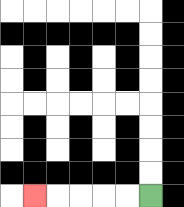{'start': '[6, 8]', 'end': '[1, 8]', 'path_directions': 'L,L,L,L,L', 'path_coordinates': '[[6, 8], [5, 8], [4, 8], [3, 8], [2, 8], [1, 8]]'}